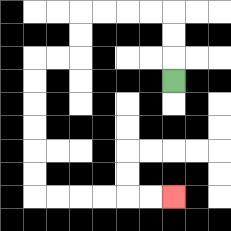{'start': '[7, 3]', 'end': '[7, 8]', 'path_directions': 'U,U,U,L,L,L,L,D,D,L,L,D,D,D,D,D,D,R,R,R,R,R,R', 'path_coordinates': '[[7, 3], [7, 2], [7, 1], [7, 0], [6, 0], [5, 0], [4, 0], [3, 0], [3, 1], [3, 2], [2, 2], [1, 2], [1, 3], [1, 4], [1, 5], [1, 6], [1, 7], [1, 8], [2, 8], [3, 8], [4, 8], [5, 8], [6, 8], [7, 8]]'}